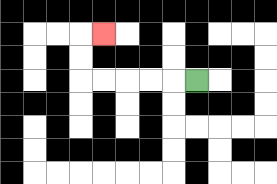{'start': '[8, 3]', 'end': '[4, 1]', 'path_directions': 'L,L,L,L,L,U,U,R', 'path_coordinates': '[[8, 3], [7, 3], [6, 3], [5, 3], [4, 3], [3, 3], [3, 2], [3, 1], [4, 1]]'}